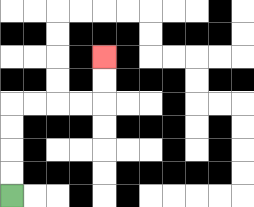{'start': '[0, 8]', 'end': '[4, 2]', 'path_directions': 'U,U,U,U,R,R,R,R,U,U', 'path_coordinates': '[[0, 8], [0, 7], [0, 6], [0, 5], [0, 4], [1, 4], [2, 4], [3, 4], [4, 4], [4, 3], [4, 2]]'}